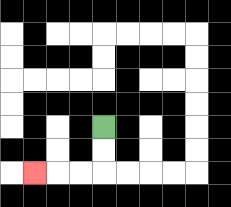{'start': '[4, 5]', 'end': '[1, 7]', 'path_directions': 'D,D,L,L,L', 'path_coordinates': '[[4, 5], [4, 6], [4, 7], [3, 7], [2, 7], [1, 7]]'}